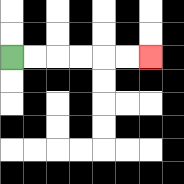{'start': '[0, 2]', 'end': '[6, 2]', 'path_directions': 'R,R,R,R,R,R', 'path_coordinates': '[[0, 2], [1, 2], [2, 2], [3, 2], [4, 2], [5, 2], [6, 2]]'}